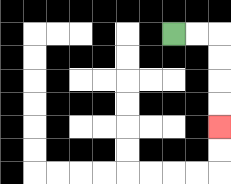{'start': '[7, 1]', 'end': '[9, 5]', 'path_directions': 'R,R,D,D,D,D', 'path_coordinates': '[[7, 1], [8, 1], [9, 1], [9, 2], [9, 3], [9, 4], [9, 5]]'}